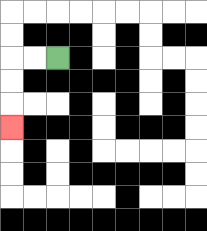{'start': '[2, 2]', 'end': '[0, 5]', 'path_directions': 'L,L,D,D,D', 'path_coordinates': '[[2, 2], [1, 2], [0, 2], [0, 3], [0, 4], [0, 5]]'}